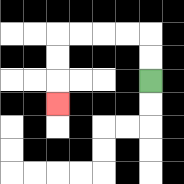{'start': '[6, 3]', 'end': '[2, 4]', 'path_directions': 'U,U,L,L,L,L,D,D,D', 'path_coordinates': '[[6, 3], [6, 2], [6, 1], [5, 1], [4, 1], [3, 1], [2, 1], [2, 2], [2, 3], [2, 4]]'}